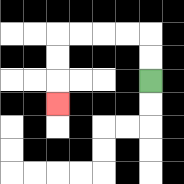{'start': '[6, 3]', 'end': '[2, 4]', 'path_directions': 'U,U,L,L,L,L,D,D,D', 'path_coordinates': '[[6, 3], [6, 2], [6, 1], [5, 1], [4, 1], [3, 1], [2, 1], [2, 2], [2, 3], [2, 4]]'}